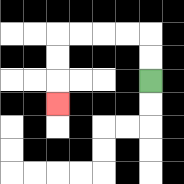{'start': '[6, 3]', 'end': '[2, 4]', 'path_directions': 'U,U,L,L,L,L,D,D,D', 'path_coordinates': '[[6, 3], [6, 2], [6, 1], [5, 1], [4, 1], [3, 1], [2, 1], [2, 2], [2, 3], [2, 4]]'}